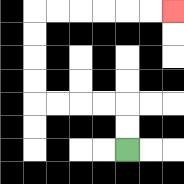{'start': '[5, 6]', 'end': '[7, 0]', 'path_directions': 'U,U,L,L,L,L,U,U,U,U,R,R,R,R,R,R', 'path_coordinates': '[[5, 6], [5, 5], [5, 4], [4, 4], [3, 4], [2, 4], [1, 4], [1, 3], [1, 2], [1, 1], [1, 0], [2, 0], [3, 0], [4, 0], [5, 0], [6, 0], [7, 0]]'}